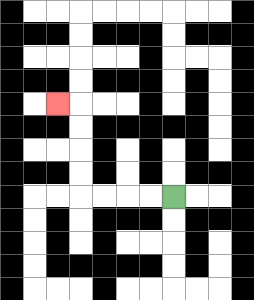{'start': '[7, 8]', 'end': '[2, 4]', 'path_directions': 'L,L,L,L,U,U,U,U,L', 'path_coordinates': '[[7, 8], [6, 8], [5, 8], [4, 8], [3, 8], [3, 7], [3, 6], [3, 5], [3, 4], [2, 4]]'}